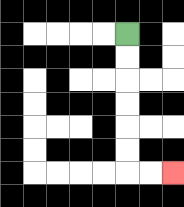{'start': '[5, 1]', 'end': '[7, 7]', 'path_directions': 'D,D,D,D,D,D,R,R', 'path_coordinates': '[[5, 1], [5, 2], [5, 3], [5, 4], [5, 5], [5, 6], [5, 7], [6, 7], [7, 7]]'}